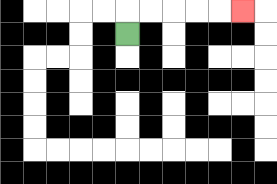{'start': '[5, 1]', 'end': '[10, 0]', 'path_directions': 'U,R,R,R,R,R', 'path_coordinates': '[[5, 1], [5, 0], [6, 0], [7, 0], [8, 0], [9, 0], [10, 0]]'}